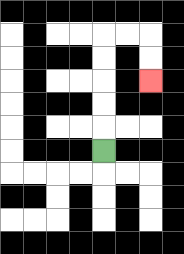{'start': '[4, 6]', 'end': '[6, 3]', 'path_directions': 'U,U,U,U,U,R,R,D,D', 'path_coordinates': '[[4, 6], [4, 5], [4, 4], [4, 3], [4, 2], [4, 1], [5, 1], [6, 1], [6, 2], [6, 3]]'}